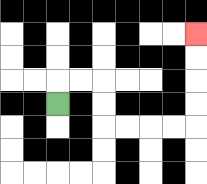{'start': '[2, 4]', 'end': '[8, 1]', 'path_directions': 'U,R,R,D,D,R,R,R,R,U,U,U,U', 'path_coordinates': '[[2, 4], [2, 3], [3, 3], [4, 3], [4, 4], [4, 5], [5, 5], [6, 5], [7, 5], [8, 5], [8, 4], [8, 3], [8, 2], [8, 1]]'}